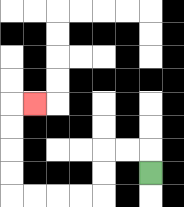{'start': '[6, 7]', 'end': '[1, 4]', 'path_directions': 'U,L,L,D,D,L,L,L,L,U,U,U,U,R', 'path_coordinates': '[[6, 7], [6, 6], [5, 6], [4, 6], [4, 7], [4, 8], [3, 8], [2, 8], [1, 8], [0, 8], [0, 7], [0, 6], [0, 5], [0, 4], [1, 4]]'}